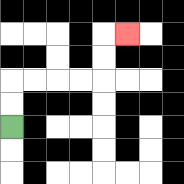{'start': '[0, 5]', 'end': '[5, 1]', 'path_directions': 'U,U,R,R,R,R,U,U,R', 'path_coordinates': '[[0, 5], [0, 4], [0, 3], [1, 3], [2, 3], [3, 3], [4, 3], [4, 2], [4, 1], [5, 1]]'}